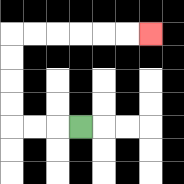{'start': '[3, 5]', 'end': '[6, 1]', 'path_directions': 'L,L,L,U,U,U,U,R,R,R,R,R,R', 'path_coordinates': '[[3, 5], [2, 5], [1, 5], [0, 5], [0, 4], [0, 3], [0, 2], [0, 1], [1, 1], [2, 1], [3, 1], [4, 1], [5, 1], [6, 1]]'}